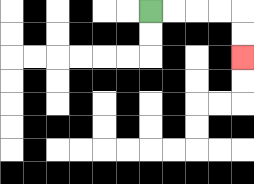{'start': '[6, 0]', 'end': '[10, 2]', 'path_directions': 'R,R,R,R,D,D', 'path_coordinates': '[[6, 0], [7, 0], [8, 0], [9, 0], [10, 0], [10, 1], [10, 2]]'}